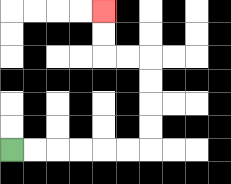{'start': '[0, 6]', 'end': '[4, 0]', 'path_directions': 'R,R,R,R,R,R,U,U,U,U,L,L,U,U', 'path_coordinates': '[[0, 6], [1, 6], [2, 6], [3, 6], [4, 6], [5, 6], [6, 6], [6, 5], [6, 4], [6, 3], [6, 2], [5, 2], [4, 2], [4, 1], [4, 0]]'}